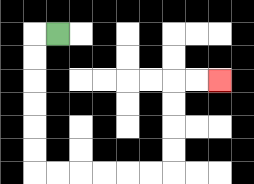{'start': '[2, 1]', 'end': '[9, 3]', 'path_directions': 'L,D,D,D,D,D,D,R,R,R,R,R,R,U,U,U,U,R,R', 'path_coordinates': '[[2, 1], [1, 1], [1, 2], [1, 3], [1, 4], [1, 5], [1, 6], [1, 7], [2, 7], [3, 7], [4, 7], [5, 7], [6, 7], [7, 7], [7, 6], [7, 5], [7, 4], [7, 3], [8, 3], [9, 3]]'}